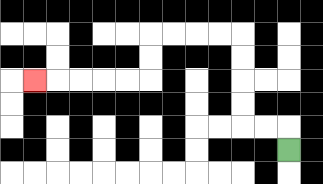{'start': '[12, 6]', 'end': '[1, 3]', 'path_directions': 'U,L,L,U,U,U,U,L,L,L,L,D,D,L,L,L,L,L', 'path_coordinates': '[[12, 6], [12, 5], [11, 5], [10, 5], [10, 4], [10, 3], [10, 2], [10, 1], [9, 1], [8, 1], [7, 1], [6, 1], [6, 2], [6, 3], [5, 3], [4, 3], [3, 3], [2, 3], [1, 3]]'}